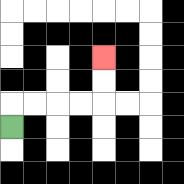{'start': '[0, 5]', 'end': '[4, 2]', 'path_directions': 'U,R,R,R,R,U,U', 'path_coordinates': '[[0, 5], [0, 4], [1, 4], [2, 4], [3, 4], [4, 4], [4, 3], [4, 2]]'}